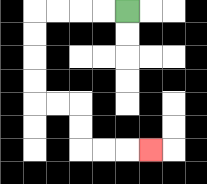{'start': '[5, 0]', 'end': '[6, 6]', 'path_directions': 'L,L,L,L,D,D,D,D,R,R,D,D,R,R,R', 'path_coordinates': '[[5, 0], [4, 0], [3, 0], [2, 0], [1, 0], [1, 1], [1, 2], [1, 3], [1, 4], [2, 4], [3, 4], [3, 5], [3, 6], [4, 6], [5, 6], [6, 6]]'}